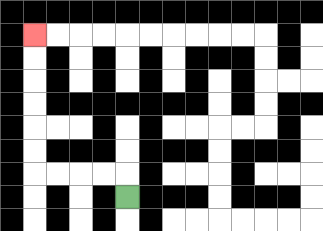{'start': '[5, 8]', 'end': '[1, 1]', 'path_directions': 'U,L,L,L,L,U,U,U,U,U,U', 'path_coordinates': '[[5, 8], [5, 7], [4, 7], [3, 7], [2, 7], [1, 7], [1, 6], [1, 5], [1, 4], [1, 3], [1, 2], [1, 1]]'}